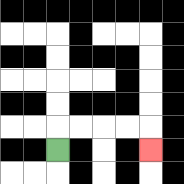{'start': '[2, 6]', 'end': '[6, 6]', 'path_directions': 'U,R,R,R,R,D', 'path_coordinates': '[[2, 6], [2, 5], [3, 5], [4, 5], [5, 5], [6, 5], [6, 6]]'}